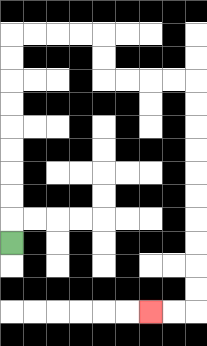{'start': '[0, 10]', 'end': '[6, 13]', 'path_directions': 'U,U,U,U,U,U,U,U,U,R,R,R,R,D,D,R,R,R,R,D,D,D,D,D,D,D,D,D,D,L,L', 'path_coordinates': '[[0, 10], [0, 9], [0, 8], [0, 7], [0, 6], [0, 5], [0, 4], [0, 3], [0, 2], [0, 1], [1, 1], [2, 1], [3, 1], [4, 1], [4, 2], [4, 3], [5, 3], [6, 3], [7, 3], [8, 3], [8, 4], [8, 5], [8, 6], [8, 7], [8, 8], [8, 9], [8, 10], [8, 11], [8, 12], [8, 13], [7, 13], [6, 13]]'}